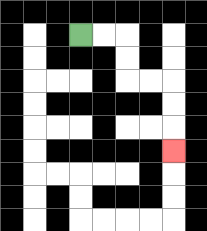{'start': '[3, 1]', 'end': '[7, 6]', 'path_directions': 'R,R,D,D,R,R,D,D,D', 'path_coordinates': '[[3, 1], [4, 1], [5, 1], [5, 2], [5, 3], [6, 3], [7, 3], [7, 4], [7, 5], [7, 6]]'}